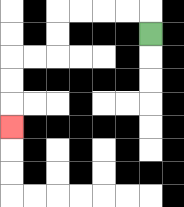{'start': '[6, 1]', 'end': '[0, 5]', 'path_directions': 'U,L,L,L,L,D,D,L,L,D,D,D', 'path_coordinates': '[[6, 1], [6, 0], [5, 0], [4, 0], [3, 0], [2, 0], [2, 1], [2, 2], [1, 2], [0, 2], [0, 3], [0, 4], [0, 5]]'}